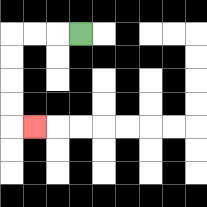{'start': '[3, 1]', 'end': '[1, 5]', 'path_directions': 'L,L,L,D,D,D,D,R', 'path_coordinates': '[[3, 1], [2, 1], [1, 1], [0, 1], [0, 2], [0, 3], [0, 4], [0, 5], [1, 5]]'}